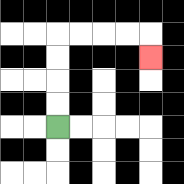{'start': '[2, 5]', 'end': '[6, 2]', 'path_directions': 'U,U,U,U,R,R,R,R,D', 'path_coordinates': '[[2, 5], [2, 4], [2, 3], [2, 2], [2, 1], [3, 1], [4, 1], [5, 1], [6, 1], [6, 2]]'}